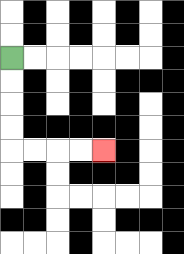{'start': '[0, 2]', 'end': '[4, 6]', 'path_directions': 'D,D,D,D,R,R,R,R', 'path_coordinates': '[[0, 2], [0, 3], [0, 4], [0, 5], [0, 6], [1, 6], [2, 6], [3, 6], [4, 6]]'}